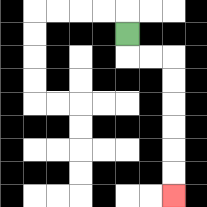{'start': '[5, 1]', 'end': '[7, 8]', 'path_directions': 'D,R,R,D,D,D,D,D,D', 'path_coordinates': '[[5, 1], [5, 2], [6, 2], [7, 2], [7, 3], [7, 4], [7, 5], [7, 6], [7, 7], [7, 8]]'}